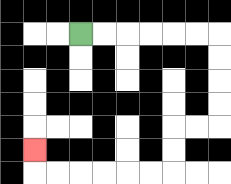{'start': '[3, 1]', 'end': '[1, 6]', 'path_directions': 'R,R,R,R,R,R,D,D,D,D,L,L,D,D,L,L,L,L,L,L,U', 'path_coordinates': '[[3, 1], [4, 1], [5, 1], [6, 1], [7, 1], [8, 1], [9, 1], [9, 2], [9, 3], [9, 4], [9, 5], [8, 5], [7, 5], [7, 6], [7, 7], [6, 7], [5, 7], [4, 7], [3, 7], [2, 7], [1, 7], [1, 6]]'}